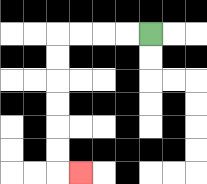{'start': '[6, 1]', 'end': '[3, 7]', 'path_directions': 'L,L,L,L,D,D,D,D,D,D,R', 'path_coordinates': '[[6, 1], [5, 1], [4, 1], [3, 1], [2, 1], [2, 2], [2, 3], [2, 4], [2, 5], [2, 6], [2, 7], [3, 7]]'}